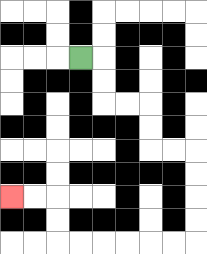{'start': '[3, 2]', 'end': '[0, 8]', 'path_directions': 'R,D,D,R,R,D,D,R,R,D,D,D,D,L,L,L,L,L,L,U,U,L,L', 'path_coordinates': '[[3, 2], [4, 2], [4, 3], [4, 4], [5, 4], [6, 4], [6, 5], [6, 6], [7, 6], [8, 6], [8, 7], [8, 8], [8, 9], [8, 10], [7, 10], [6, 10], [5, 10], [4, 10], [3, 10], [2, 10], [2, 9], [2, 8], [1, 8], [0, 8]]'}